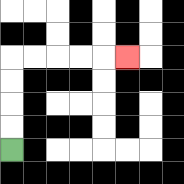{'start': '[0, 6]', 'end': '[5, 2]', 'path_directions': 'U,U,U,U,R,R,R,R,R', 'path_coordinates': '[[0, 6], [0, 5], [0, 4], [0, 3], [0, 2], [1, 2], [2, 2], [3, 2], [4, 2], [5, 2]]'}